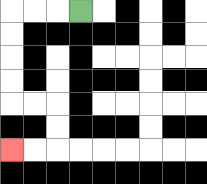{'start': '[3, 0]', 'end': '[0, 6]', 'path_directions': 'L,L,L,D,D,D,D,R,R,D,D,L,L', 'path_coordinates': '[[3, 0], [2, 0], [1, 0], [0, 0], [0, 1], [0, 2], [0, 3], [0, 4], [1, 4], [2, 4], [2, 5], [2, 6], [1, 6], [0, 6]]'}